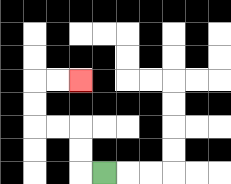{'start': '[4, 7]', 'end': '[3, 3]', 'path_directions': 'L,U,U,L,L,U,U,R,R', 'path_coordinates': '[[4, 7], [3, 7], [3, 6], [3, 5], [2, 5], [1, 5], [1, 4], [1, 3], [2, 3], [3, 3]]'}